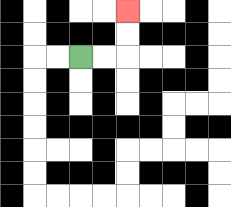{'start': '[3, 2]', 'end': '[5, 0]', 'path_directions': 'R,R,U,U', 'path_coordinates': '[[3, 2], [4, 2], [5, 2], [5, 1], [5, 0]]'}